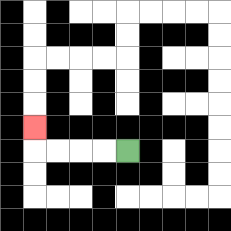{'start': '[5, 6]', 'end': '[1, 5]', 'path_directions': 'L,L,L,L,U', 'path_coordinates': '[[5, 6], [4, 6], [3, 6], [2, 6], [1, 6], [1, 5]]'}